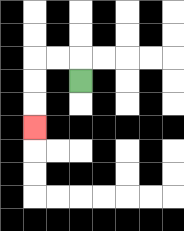{'start': '[3, 3]', 'end': '[1, 5]', 'path_directions': 'U,L,L,D,D,D', 'path_coordinates': '[[3, 3], [3, 2], [2, 2], [1, 2], [1, 3], [1, 4], [1, 5]]'}